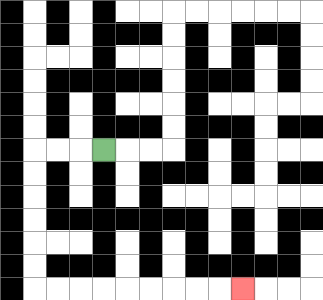{'start': '[4, 6]', 'end': '[10, 12]', 'path_directions': 'L,L,L,D,D,D,D,D,D,R,R,R,R,R,R,R,R,R', 'path_coordinates': '[[4, 6], [3, 6], [2, 6], [1, 6], [1, 7], [1, 8], [1, 9], [1, 10], [1, 11], [1, 12], [2, 12], [3, 12], [4, 12], [5, 12], [6, 12], [7, 12], [8, 12], [9, 12], [10, 12]]'}